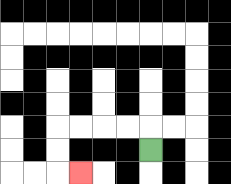{'start': '[6, 6]', 'end': '[3, 7]', 'path_directions': 'U,L,L,L,L,D,D,R', 'path_coordinates': '[[6, 6], [6, 5], [5, 5], [4, 5], [3, 5], [2, 5], [2, 6], [2, 7], [3, 7]]'}